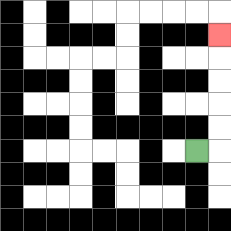{'start': '[8, 6]', 'end': '[9, 1]', 'path_directions': 'R,U,U,U,U,U', 'path_coordinates': '[[8, 6], [9, 6], [9, 5], [9, 4], [9, 3], [9, 2], [9, 1]]'}